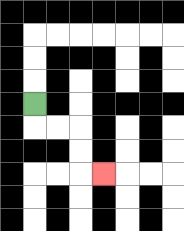{'start': '[1, 4]', 'end': '[4, 7]', 'path_directions': 'D,R,R,D,D,R', 'path_coordinates': '[[1, 4], [1, 5], [2, 5], [3, 5], [3, 6], [3, 7], [4, 7]]'}